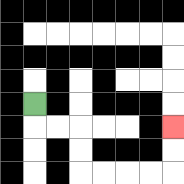{'start': '[1, 4]', 'end': '[7, 5]', 'path_directions': 'D,R,R,D,D,R,R,R,R,U,U', 'path_coordinates': '[[1, 4], [1, 5], [2, 5], [3, 5], [3, 6], [3, 7], [4, 7], [5, 7], [6, 7], [7, 7], [7, 6], [7, 5]]'}